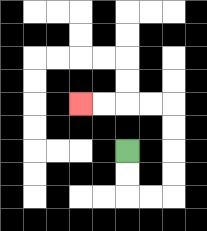{'start': '[5, 6]', 'end': '[3, 4]', 'path_directions': 'D,D,R,R,U,U,U,U,L,L,L,L', 'path_coordinates': '[[5, 6], [5, 7], [5, 8], [6, 8], [7, 8], [7, 7], [7, 6], [7, 5], [7, 4], [6, 4], [5, 4], [4, 4], [3, 4]]'}